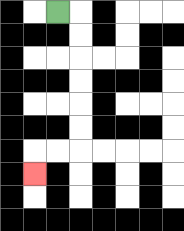{'start': '[2, 0]', 'end': '[1, 7]', 'path_directions': 'R,D,D,D,D,D,D,L,L,D', 'path_coordinates': '[[2, 0], [3, 0], [3, 1], [3, 2], [3, 3], [3, 4], [3, 5], [3, 6], [2, 6], [1, 6], [1, 7]]'}